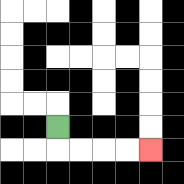{'start': '[2, 5]', 'end': '[6, 6]', 'path_directions': 'D,R,R,R,R', 'path_coordinates': '[[2, 5], [2, 6], [3, 6], [4, 6], [5, 6], [6, 6]]'}